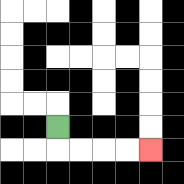{'start': '[2, 5]', 'end': '[6, 6]', 'path_directions': 'D,R,R,R,R', 'path_coordinates': '[[2, 5], [2, 6], [3, 6], [4, 6], [5, 6], [6, 6]]'}